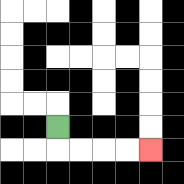{'start': '[2, 5]', 'end': '[6, 6]', 'path_directions': 'D,R,R,R,R', 'path_coordinates': '[[2, 5], [2, 6], [3, 6], [4, 6], [5, 6], [6, 6]]'}